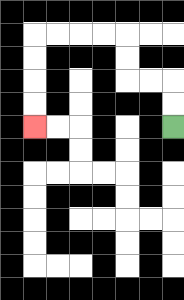{'start': '[7, 5]', 'end': '[1, 5]', 'path_directions': 'U,U,L,L,U,U,L,L,L,L,D,D,D,D', 'path_coordinates': '[[7, 5], [7, 4], [7, 3], [6, 3], [5, 3], [5, 2], [5, 1], [4, 1], [3, 1], [2, 1], [1, 1], [1, 2], [1, 3], [1, 4], [1, 5]]'}